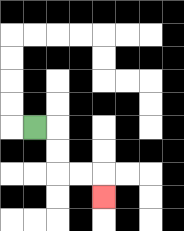{'start': '[1, 5]', 'end': '[4, 8]', 'path_directions': 'R,D,D,R,R,D', 'path_coordinates': '[[1, 5], [2, 5], [2, 6], [2, 7], [3, 7], [4, 7], [4, 8]]'}